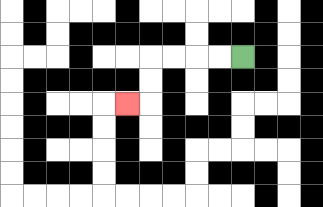{'start': '[10, 2]', 'end': '[5, 4]', 'path_directions': 'L,L,L,L,D,D,L', 'path_coordinates': '[[10, 2], [9, 2], [8, 2], [7, 2], [6, 2], [6, 3], [6, 4], [5, 4]]'}